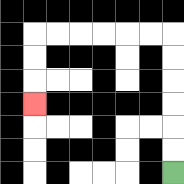{'start': '[7, 7]', 'end': '[1, 4]', 'path_directions': 'U,U,U,U,U,U,L,L,L,L,L,L,D,D,D', 'path_coordinates': '[[7, 7], [7, 6], [7, 5], [7, 4], [7, 3], [7, 2], [7, 1], [6, 1], [5, 1], [4, 1], [3, 1], [2, 1], [1, 1], [1, 2], [1, 3], [1, 4]]'}